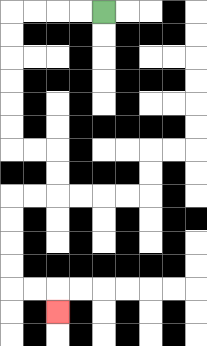{'start': '[4, 0]', 'end': '[2, 13]', 'path_directions': 'L,L,L,L,D,D,D,D,D,D,R,R,D,D,L,L,D,D,D,D,R,R,D', 'path_coordinates': '[[4, 0], [3, 0], [2, 0], [1, 0], [0, 0], [0, 1], [0, 2], [0, 3], [0, 4], [0, 5], [0, 6], [1, 6], [2, 6], [2, 7], [2, 8], [1, 8], [0, 8], [0, 9], [0, 10], [0, 11], [0, 12], [1, 12], [2, 12], [2, 13]]'}